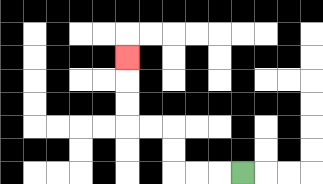{'start': '[10, 7]', 'end': '[5, 2]', 'path_directions': 'L,L,L,U,U,L,L,U,U,U', 'path_coordinates': '[[10, 7], [9, 7], [8, 7], [7, 7], [7, 6], [7, 5], [6, 5], [5, 5], [5, 4], [5, 3], [5, 2]]'}